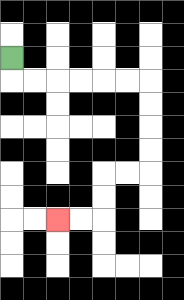{'start': '[0, 2]', 'end': '[2, 9]', 'path_directions': 'D,R,R,R,R,R,R,D,D,D,D,L,L,D,D,L,L', 'path_coordinates': '[[0, 2], [0, 3], [1, 3], [2, 3], [3, 3], [4, 3], [5, 3], [6, 3], [6, 4], [6, 5], [6, 6], [6, 7], [5, 7], [4, 7], [4, 8], [4, 9], [3, 9], [2, 9]]'}